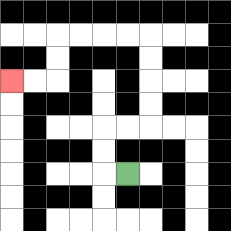{'start': '[5, 7]', 'end': '[0, 3]', 'path_directions': 'L,U,U,R,R,U,U,U,U,L,L,L,L,D,D,L,L', 'path_coordinates': '[[5, 7], [4, 7], [4, 6], [4, 5], [5, 5], [6, 5], [6, 4], [6, 3], [6, 2], [6, 1], [5, 1], [4, 1], [3, 1], [2, 1], [2, 2], [2, 3], [1, 3], [0, 3]]'}